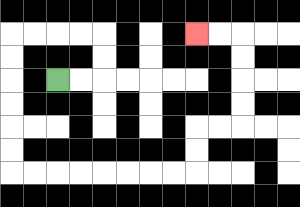{'start': '[2, 3]', 'end': '[8, 1]', 'path_directions': 'R,R,U,U,L,L,L,L,D,D,D,D,D,D,R,R,R,R,R,R,R,R,U,U,R,R,U,U,U,U,L,L', 'path_coordinates': '[[2, 3], [3, 3], [4, 3], [4, 2], [4, 1], [3, 1], [2, 1], [1, 1], [0, 1], [0, 2], [0, 3], [0, 4], [0, 5], [0, 6], [0, 7], [1, 7], [2, 7], [3, 7], [4, 7], [5, 7], [6, 7], [7, 7], [8, 7], [8, 6], [8, 5], [9, 5], [10, 5], [10, 4], [10, 3], [10, 2], [10, 1], [9, 1], [8, 1]]'}